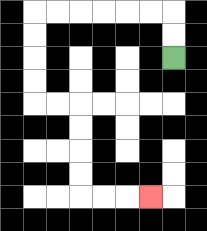{'start': '[7, 2]', 'end': '[6, 8]', 'path_directions': 'U,U,L,L,L,L,L,L,D,D,D,D,R,R,D,D,D,D,R,R,R', 'path_coordinates': '[[7, 2], [7, 1], [7, 0], [6, 0], [5, 0], [4, 0], [3, 0], [2, 0], [1, 0], [1, 1], [1, 2], [1, 3], [1, 4], [2, 4], [3, 4], [3, 5], [3, 6], [3, 7], [3, 8], [4, 8], [5, 8], [6, 8]]'}